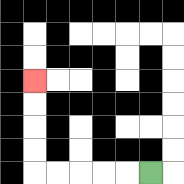{'start': '[6, 7]', 'end': '[1, 3]', 'path_directions': 'L,L,L,L,L,U,U,U,U', 'path_coordinates': '[[6, 7], [5, 7], [4, 7], [3, 7], [2, 7], [1, 7], [1, 6], [1, 5], [1, 4], [1, 3]]'}